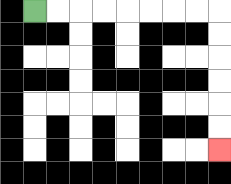{'start': '[1, 0]', 'end': '[9, 6]', 'path_directions': 'R,R,R,R,R,R,R,R,D,D,D,D,D,D', 'path_coordinates': '[[1, 0], [2, 0], [3, 0], [4, 0], [5, 0], [6, 0], [7, 0], [8, 0], [9, 0], [9, 1], [9, 2], [9, 3], [9, 4], [9, 5], [9, 6]]'}